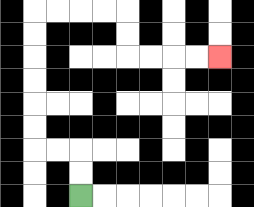{'start': '[3, 8]', 'end': '[9, 2]', 'path_directions': 'U,U,L,L,U,U,U,U,U,U,R,R,R,R,D,D,R,R,R,R', 'path_coordinates': '[[3, 8], [3, 7], [3, 6], [2, 6], [1, 6], [1, 5], [1, 4], [1, 3], [1, 2], [1, 1], [1, 0], [2, 0], [3, 0], [4, 0], [5, 0], [5, 1], [5, 2], [6, 2], [7, 2], [8, 2], [9, 2]]'}